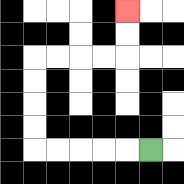{'start': '[6, 6]', 'end': '[5, 0]', 'path_directions': 'L,L,L,L,L,U,U,U,U,R,R,R,R,U,U', 'path_coordinates': '[[6, 6], [5, 6], [4, 6], [3, 6], [2, 6], [1, 6], [1, 5], [1, 4], [1, 3], [1, 2], [2, 2], [3, 2], [4, 2], [5, 2], [5, 1], [5, 0]]'}